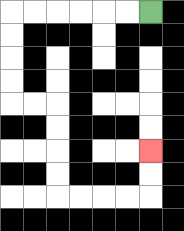{'start': '[6, 0]', 'end': '[6, 6]', 'path_directions': 'L,L,L,L,L,L,D,D,D,D,R,R,D,D,D,D,R,R,R,R,U,U', 'path_coordinates': '[[6, 0], [5, 0], [4, 0], [3, 0], [2, 0], [1, 0], [0, 0], [0, 1], [0, 2], [0, 3], [0, 4], [1, 4], [2, 4], [2, 5], [2, 6], [2, 7], [2, 8], [3, 8], [4, 8], [5, 8], [6, 8], [6, 7], [6, 6]]'}